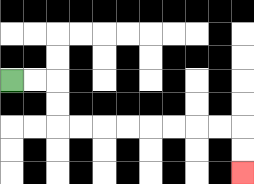{'start': '[0, 3]', 'end': '[10, 7]', 'path_directions': 'R,R,D,D,R,R,R,R,R,R,R,R,D,D', 'path_coordinates': '[[0, 3], [1, 3], [2, 3], [2, 4], [2, 5], [3, 5], [4, 5], [5, 5], [6, 5], [7, 5], [8, 5], [9, 5], [10, 5], [10, 6], [10, 7]]'}